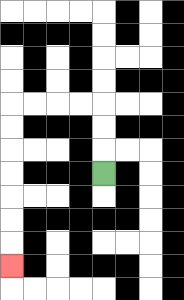{'start': '[4, 7]', 'end': '[0, 11]', 'path_directions': 'U,U,U,L,L,L,L,D,D,D,D,D,D,D', 'path_coordinates': '[[4, 7], [4, 6], [4, 5], [4, 4], [3, 4], [2, 4], [1, 4], [0, 4], [0, 5], [0, 6], [0, 7], [0, 8], [0, 9], [0, 10], [0, 11]]'}